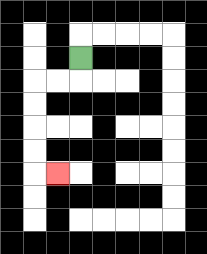{'start': '[3, 2]', 'end': '[2, 7]', 'path_directions': 'D,L,L,D,D,D,D,R', 'path_coordinates': '[[3, 2], [3, 3], [2, 3], [1, 3], [1, 4], [1, 5], [1, 6], [1, 7], [2, 7]]'}